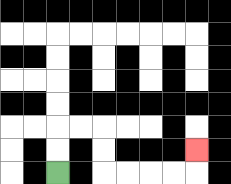{'start': '[2, 7]', 'end': '[8, 6]', 'path_directions': 'U,U,R,R,D,D,R,R,R,R,U', 'path_coordinates': '[[2, 7], [2, 6], [2, 5], [3, 5], [4, 5], [4, 6], [4, 7], [5, 7], [6, 7], [7, 7], [8, 7], [8, 6]]'}